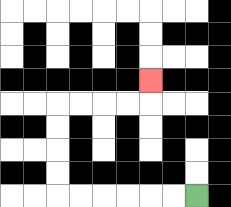{'start': '[8, 8]', 'end': '[6, 3]', 'path_directions': 'L,L,L,L,L,L,U,U,U,U,R,R,R,R,U', 'path_coordinates': '[[8, 8], [7, 8], [6, 8], [5, 8], [4, 8], [3, 8], [2, 8], [2, 7], [2, 6], [2, 5], [2, 4], [3, 4], [4, 4], [5, 4], [6, 4], [6, 3]]'}